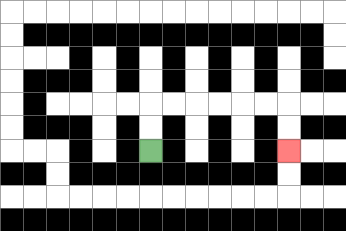{'start': '[6, 6]', 'end': '[12, 6]', 'path_directions': 'U,U,R,R,R,R,R,R,D,D', 'path_coordinates': '[[6, 6], [6, 5], [6, 4], [7, 4], [8, 4], [9, 4], [10, 4], [11, 4], [12, 4], [12, 5], [12, 6]]'}